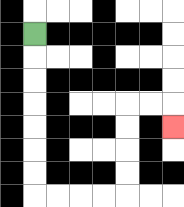{'start': '[1, 1]', 'end': '[7, 5]', 'path_directions': 'D,D,D,D,D,D,D,R,R,R,R,U,U,U,U,R,R,D', 'path_coordinates': '[[1, 1], [1, 2], [1, 3], [1, 4], [1, 5], [1, 6], [1, 7], [1, 8], [2, 8], [3, 8], [4, 8], [5, 8], [5, 7], [5, 6], [5, 5], [5, 4], [6, 4], [7, 4], [7, 5]]'}